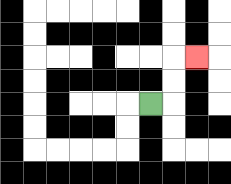{'start': '[6, 4]', 'end': '[8, 2]', 'path_directions': 'R,U,U,R', 'path_coordinates': '[[6, 4], [7, 4], [7, 3], [7, 2], [8, 2]]'}